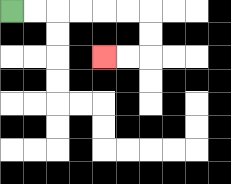{'start': '[0, 0]', 'end': '[4, 2]', 'path_directions': 'R,R,R,R,R,R,D,D,L,L', 'path_coordinates': '[[0, 0], [1, 0], [2, 0], [3, 0], [4, 0], [5, 0], [6, 0], [6, 1], [6, 2], [5, 2], [4, 2]]'}